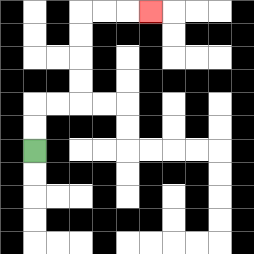{'start': '[1, 6]', 'end': '[6, 0]', 'path_directions': 'U,U,R,R,U,U,U,U,R,R,R', 'path_coordinates': '[[1, 6], [1, 5], [1, 4], [2, 4], [3, 4], [3, 3], [3, 2], [3, 1], [3, 0], [4, 0], [5, 0], [6, 0]]'}